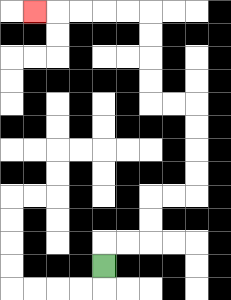{'start': '[4, 11]', 'end': '[1, 0]', 'path_directions': 'U,R,R,U,U,R,R,U,U,U,U,L,L,U,U,U,U,L,L,L,L,L', 'path_coordinates': '[[4, 11], [4, 10], [5, 10], [6, 10], [6, 9], [6, 8], [7, 8], [8, 8], [8, 7], [8, 6], [8, 5], [8, 4], [7, 4], [6, 4], [6, 3], [6, 2], [6, 1], [6, 0], [5, 0], [4, 0], [3, 0], [2, 0], [1, 0]]'}